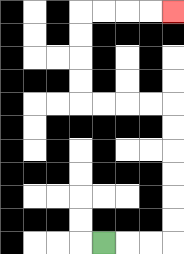{'start': '[4, 10]', 'end': '[7, 0]', 'path_directions': 'R,R,R,U,U,U,U,U,U,L,L,L,L,U,U,U,U,R,R,R,R', 'path_coordinates': '[[4, 10], [5, 10], [6, 10], [7, 10], [7, 9], [7, 8], [7, 7], [7, 6], [7, 5], [7, 4], [6, 4], [5, 4], [4, 4], [3, 4], [3, 3], [3, 2], [3, 1], [3, 0], [4, 0], [5, 0], [6, 0], [7, 0]]'}